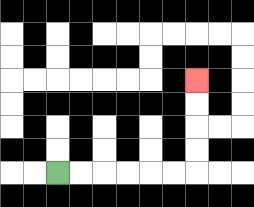{'start': '[2, 7]', 'end': '[8, 3]', 'path_directions': 'R,R,R,R,R,R,U,U,U,U', 'path_coordinates': '[[2, 7], [3, 7], [4, 7], [5, 7], [6, 7], [7, 7], [8, 7], [8, 6], [8, 5], [8, 4], [8, 3]]'}